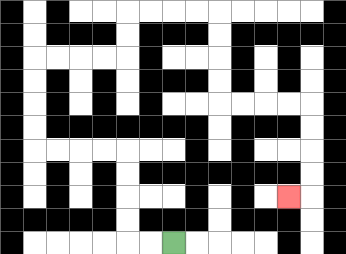{'start': '[7, 10]', 'end': '[12, 8]', 'path_directions': 'L,L,U,U,U,U,L,L,L,L,U,U,U,U,R,R,R,R,U,U,R,R,R,R,D,D,D,D,R,R,R,R,D,D,D,D,L', 'path_coordinates': '[[7, 10], [6, 10], [5, 10], [5, 9], [5, 8], [5, 7], [5, 6], [4, 6], [3, 6], [2, 6], [1, 6], [1, 5], [1, 4], [1, 3], [1, 2], [2, 2], [3, 2], [4, 2], [5, 2], [5, 1], [5, 0], [6, 0], [7, 0], [8, 0], [9, 0], [9, 1], [9, 2], [9, 3], [9, 4], [10, 4], [11, 4], [12, 4], [13, 4], [13, 5], [13, 6], [13, 7], [13, 8], [12, 8]]'}